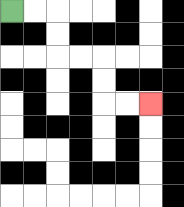{'start': '[0, 0]', 'end': '[6, 4]', 'path_directions': 'R,R,D,D,R,R,D,D,R,R', 'path_coordinates': '[[0, 0], [1, 0], [2, 0], [2, 1], [2, 2], [3, 2], [4, 2], [4, 3], [4, 4], [5, 4], [6, 4]]'}